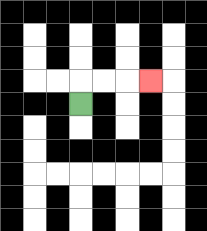{'start': '[3, 4]', 'end': '[6, 3]', 'path_directions': 'U,R,R,R', 'path_coordinates': '[[3, 4], [3, 3], [4, 3], [5, 3], [6, 3]]'}